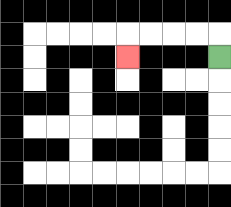{'start': '[9, 2]', 'end': '[5, 2]', 'path_directions': 'U,L,L,L,L,D', 'path_coordinates': '[[9, 2], [9, 1], [8, 1], [7, 1], [6, 1], [5, 1], [5, 2]]'}